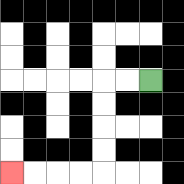{'start': '[6, 3]', 'end': '[0, 7]', 'path_directions': 'L,L,D,D,D,D,L,L,L,L', 'path_coordinates': '[[6, 3], [5, 3], [4, 3], [4, 4], [4, 5], [4, 6], [4, 7], [3, 7], [2, 7], [1, 7], [0, 7]]'}